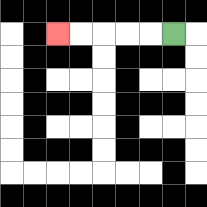{'start': '[7, 1]', 'end': '[2, 1]', 'path_directions': 'L,L,L,L,L', 'path_coordinates': '[[7, 1], [6, 1], [5, 1], [4, 1], [3, 1], [2, 1]]'}